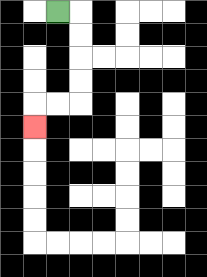{'start': '[2, 0]', 'end': '[1, 5]', 'path_directions': 'R,D,D,D,D,L,L,D', 'path_coordinates': '[[2, 0], [3, 0], [3, 1], [3, 2], [3, 3], [3, 4], [2, 4], [1, 4], [1, 5]]'}